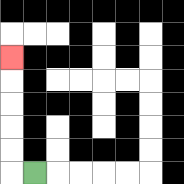{'start': '[1, 7]', 'end': '[0, 2]', 'path_directions': 'L,U,U,U,U,U', 'path_coordinates': '[[1, 7], [0, 7], [0, 6], [0, 5], [0, 4], [0, 3], [0, 2]]'}